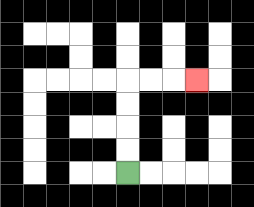{'start': '[5, 7]', 'end': '[8, 3]', 'path_directions': 'U,U,U,U,R,R,R', 'path_coordinates': '[[5, 7], [5, 6], [5, 5], [5, 4], [5, 3], [6, 3], [7, 3], [8, 3]]'}